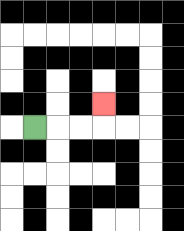{'start': '[1, 5]', 'end': '[4, 4]', 'path_directions': 'R,R,R,U', 'path_coordinates': '[[1, 5], [2, 5], [3, 5], [4, 5], [4, 4]]'}